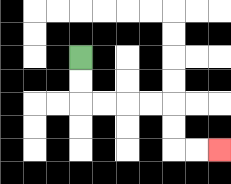{'start': '[3, 2]', 'end': '[9, 6]', 'path_directions': 'D,D,R,R,R,R,D,D,R,R', 'path_coordinates': '[[3, 2], [3, 3], [3, 4], [4, 4], [5, 4], [6, 4], [7, 4], [7, 5], [7, 6], [8, 6], [9, 6]]'}